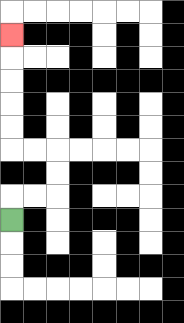{'start': '[0, 9]', 'end': '[0, 1]', 'path_directions': 'U,R,R,U,U,L,L,U,U,U,U,U', 'path_coordinates': '[[0, 9], [0, 8], [1, 8], [2, 8], [2, 7], [2, 6], [1, 6], [0, 6], [0, 5], [0, 4], [0, 3], [0, 2], [0, 1]]'}